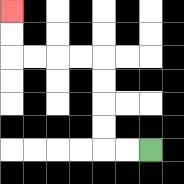{'start': '[6, 6]', 'end': '[0, 0]', 'path_directions': 'L,L,U,U,U,U,L,L,L,L,U,U', 'path_coordinates': '[[6, 6], [5, 6], [4, 6], [4, 5], [4, 4], [4, 3], [4, 2], [3, 2], [2, 2], [1, 2], [0, 2], [0, 1], [0, 0]]'}